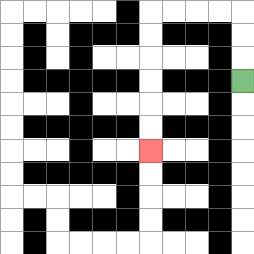{'start': '[10, 3]', 'end': '[6, 6]', 'path_directions': 'U,U,U,L,L,L,L,D,D,D,D,D,D', 'path_coordinates': '[[10, 3], [10, 2], [10, 1], [10, 0], [9, 0], [8, 0], [7, 0], [6, 0], [6, 1], [6, 2], [6, 3], [6, 4], [6, 5], [6, 6]]'}